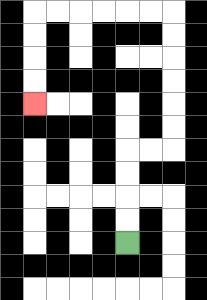{'start': '[5, 10]', 'end': '[1, 4]', 'path_directions': 'U,U,U,U,R,R,U,U,U,U,U,U,L,L,L,L,L,L,D,D,D,D', 'path_coordinates': '[[5, 10], [5, 9], [5, 8], [5, 7], [5, 6], [6, 6], [7, 6], [7, 5], [7, 4], [7, 3], [7, 2], [7, 1], [7, 0], [6, 0], [5, 0], [4, 0], [3, 0], [2, 0], [1, 0], [1, 1], [1, 2], [1, 3], [1, 4]]'}